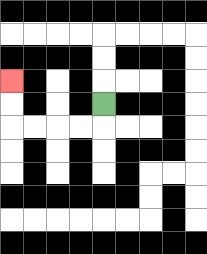{'start': '[4, 4]', 'end': '[0, 3]', 'path_directions': 'D,L,L,L,L,U,U', 'path_coordinates': '[[4, 4], [4, 5], [3, 5], [2, 5], [1, 5], [0, 5], [0, 4], [0, 3]]'}